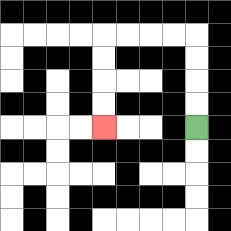{'start': '[8, 5]', 'end': '[4, 5]', 'path_directions': 'U,U,U,U,L,L,L,L,D,D,D,D', 'path_coordinates': '[[8, 5], [8, 4], [8, 3], [8, 2], [8, 1], [7, 1], [6, 1], [5, 1], [4, 1], [4, 2], [4, 3], [4, 4], [4, 5]]'}